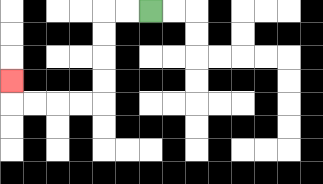{'start': '[6, 0]', 'end': '[0, 3]', 'path_directions': 'L,L,D,D,D,D,L,L,L,L,U', 'path_coordinates': '[[6, 0], [5, 0], [4, 0], [4, 1], [4, 2], [4, 3], [4, 4], [3, 4], [2, 4], [1, 4], [0, 4], [0, 3]]'}